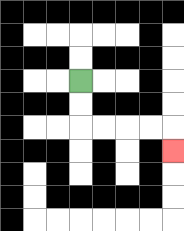{'start': '[3, 3]', 'end': '[7, 6]', 'path_directions': 'D,D,R,R,R,R,D', 'path_coordinates': '[[3, 3], [3, 4], [3, 5], [4, 5], [5, 5], [6, 5], [7, 5], [7, 6]]'}